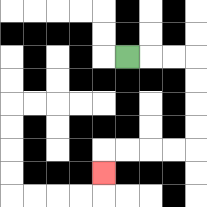{'start': '[5, 2]', 'end': '[4, 7]', 'path_directions': 'R,R,R,D,D,D,D,L,L,L,L,D', 'path_coordinates': '[[5, 2], [6, 2], [7, 2], [8, 2], [8, 3], [8, 4], [8, 5], [8, 6], [7, 6], [6, 6], [5, 6], [4, 6], [4, 7]]'}